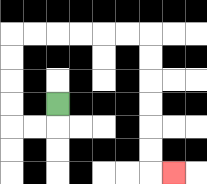{'start': '[2, 4]', 'end': '[7, 7]', 'path_directions': 'D,L,L,U,U,U,U,R,R,R,R,R,R,D,D,D,D,D,D,R', 'path_coordinates': '[[2, 4], [2, 5], [1, 5], [0, 5], [0, 4], [0, 3], [0, 2], [0, 1], [1, 1], [2, 1], [3, 1], [4, 1], [5, 1], [6, 1], [6, 2], [6, 3], [6, 4], [6, 5], [6, 6], [6, 7], [7, 7]]'}